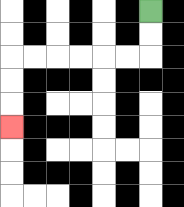{'start': '[6, 0]', 'end': '[0, 5]', 'path_directions': 'D,D,L,L,L,L,L,L,D,D,D', 'path_coordinates': '[[6, 0], [6, 1], [6, 2], [5, 2], [4, 2], [3, 2], [2, 2], [1, 2], [0, 2], [0, 3], [0, 4], [0, 5]]'}